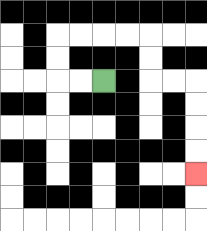{'start': '[4, 3]', 'end': '[8, 7]', 'path_directions': 'L,L,U,U,R,R,R,R,D,D,R,R,D,D,D,D', 'path_coordinates': '[[4, 3], [3, 3], [2, 3], [2, 2], [2, 1], [3, 1], [4, 1], [5, 1], [6, 1], [6, 2], [6, 3], [7, 3], [8, 3], [8, 4], [8, 5], [8, 6], [8, 7]]'}